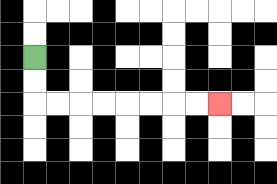{'start': '[1, 2]', 'end': '[9, 4]', 'path_directions': 'D,D,R,R,R,R,R,R,R,R', 'path_coordinates': '[[1, 2], [1, 3], [1, 4], [2, 4], [3, 4], [4, 4], [5, 4], [6, 4], [7, 4], [8, 4], [9, 4]]'}